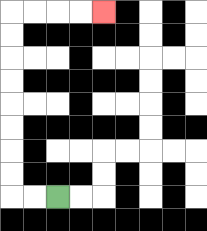{'start': '[2, 8]', 'end': '[4, 0]', 'path_directions': 'L,L,U,U,U,U,U,U,U,U,R,R,R,R', 'path_coordinates': '[[2, 8], [1, 8], [0, 8], [0, 7], [0, 6], [0, 5], [0, 4], [0, 3], [0, 2], [0, 1], [0, 0], [1, 0], [2, 0], [3, 0], [4, 0]]'}